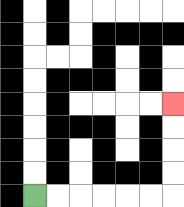{'start': '[1, 8]', 'end': '[7, 4]', 'path_directions': 'R,R,R,R,R,R,U,U,U,U', 'path_coordinates': '[[1, 8], [2, 8], [3, 8], [4, 8], [5, 8], [6, 8], [7, 8], [7, 7], [7, 6], [7, 5], [7, 4]]'}